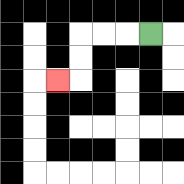{'start': '[6, 1]', 'end': '[2, 3]', 'path_directions': 'L,L,L,D,D,L', 'path_coordinates': '[[6, 1], [5, 1], [4, 1], [3, 1], [3, 2], [3, 3], [2, 3]]'}